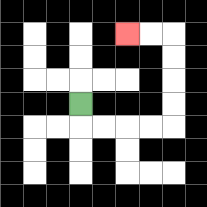{'start': '[3, 4]', 'end': '[5, 1]', 'path_directions': 'D,R,R,R,R,U,U,U,U,L,L', 'path_coordinates': '[[3, 4], [3, 5], [4, 5], [5, 5], [6, 5], [7, 5], [7, 4], [7, 3], [7, 2], [7, 1], [6, 1], [5, 1]]'}